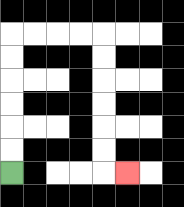{'start': '[0, 7]', 'end': '[5, 7]', 'path_directions': 'U,U,U,U,U,U,R,R,R,R,D,D,D,D,D,D,R', 'path_coordinates': '[[0, 7], [0, 6], [0, 5], [0, 4], [0, 3], [0, 2], [0, 1], [1, 1], [2, 1], [3, 1], [4, 1], [4, 2], [4, 3], [4, 4], [4, 5], [4, 6], [4, 7], [5, 7]]'}